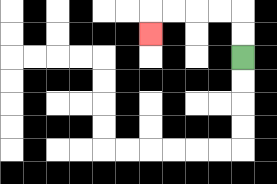{'start': '[10, 2]', 'end': '[6, 1]', 'path_directions': 'U,U,L,L,L,L,D', 'path_coordinates': '[[10, 2], [10, 1], [10, 0], [9, 0], [8, 0], [7, 0], [6, 0], [6, 1]]'}